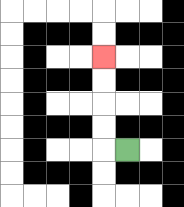{'start': '[5, 6]', 'end': '[4, 2]', 'path_directions': 'L,U,U,U,U', 'path_coordinates': '[[5, 6], [4, 6], [4, 5], [4, 4], [4, 3], [4, 2]]'}